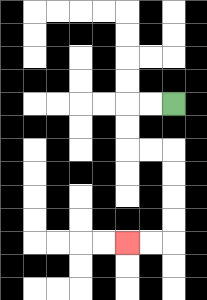{'start': '[7, 4]', 'end': '[5, 10]', 'path_directions': 'L,L,D,D,R,R,D,D,D,D,L,L', 'path_coordinates': '[[7, 4], [6, 4], [5, 4], [5, 5], [5, 6], [6, 6], [7, 6], [7, 7], [7, 8], [7, 9], [7, 10], [6, 10], [5, 10]]'}